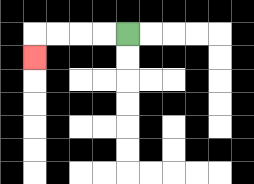{'start': '[5, 1]', 'end': '[1, 2]', 'path_directions': 'L,L,L,L,D', 'path_coordinates': '[[5, 1], [4, 1], [3, 1], [2, 1], [1, 1], [1, 2]]'}